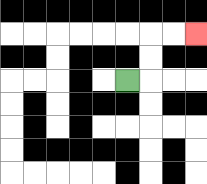{'start': '[5, 3]', 'end': '[8, 1]', 'path_directions': 'R,U,U,R,R', 'path_coordinates': '[[5, 3], [6, 3], [6, 2], [6, 1], [7, 1], [8, 1]]'}